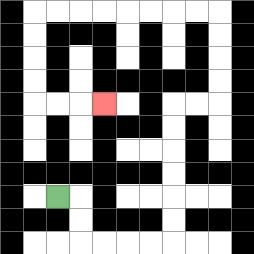{'start': '[2, 8]', 'end': '[4, 4]', 'path_directions': 'R,D,D,R,R,R,R,U,U,U,U,U,U,R,R,U,U,U,U,L,L,L,L,L,L,L,L,D,D,D,D,R,R,R', 'path_coordinates': '[[2, 8], [3, 8], [3, 9], [3, 10], [4, 10], [5, 10], [6, 10], [7, 10], [7, 9], [7, 8], [7, 7], [7, 6], [7, 5], [7, 4], [8, 4], [9, 4], [9, 3], [9, 2], [9, 1], [9, 0], [8, 0], [7, 0], [6, 0], [5, 0], [4, 0], [3, 0], [2, 0], [1, 0], [1, 1], [1, 2], [1, 3], [1, 4], [2, 4], [3, 4], [4, 4]]'}